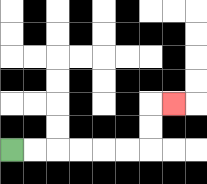{'start': '[0, 6]', 'end': '[7, 4]', 'path_directions': 'R,R,R,R,R,R,U,U,R', 'path_coordinates': '[[0, 6], [1, 6], [2, 6], [3, 6], [4, 6], [5, 6], [6, 6], [6, 5], [6, 4], [7, 4]]'}